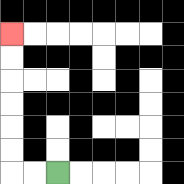{'start': '[2, 7]', 'end': '[0, 1]', 'path_directions': 'L,L,U,U,U,U,U,U', 'path_coordinates': '[[2, 7], [1, 7], [0, 7], [0, 6], [0, 5], [0, 4], [0, 3], [0, 2], [0, 1]]'}